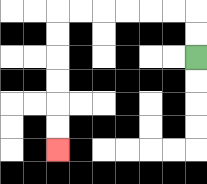{'start': '[8, 2]', 'end': '[2, 6]', 'path_directions': 'U,U,L,L,L,L,L,L,D,D,D,D,D,D', 'path_coordinates': '[[8, 2], [8, 1], [8, 0], [7, 0], [6, 0], [5, 0], [4, 0], [3, 0], [2, 0], [2, 1], [2, 2], [2, 3], [2, 4], [2, 5], [2, 6]]'}